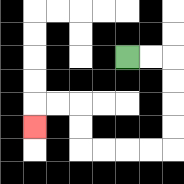{'start': '[5, 2]', 'end': '[1, 5]', 'path_directions': 'R,R,D,D,D,D,L,L,L,L,U,U,L,L,D', 'path_coordinates': '[[5, 2], [6, 2], [7, 2], [7, 3], [7, 4], [7, 5], [7, 6], [6, 6], [5, 6], [4, 6], [3, 6], [3, 5], [3, 4], [2, 4], [1, 4], [1, 5]]'}